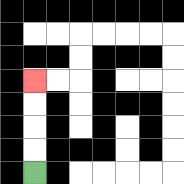{'start': '[1, 7]', 'end': '[1, 3]', 'path_directions': 'U,U,U,U', 'path_coordinates': '[[1, 7], [1, 6], [1, 5], [1, 4], [1, 3]]'}